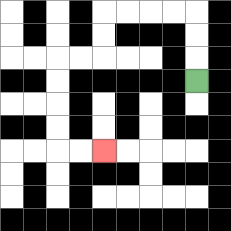{'start': '[8, 3]', 'end': '[4, 6]', 'path_directions': 'U,U,U,L,L,L,L,D,D,L,L,D,D,D,D,R,R', 'path_coordinates': '[[8, 3], [8, 2], [8, 1], [8, 0], [7, 0], [6, 0], [5, 0], [4, 0], [4, 1], [4, 2], [3, 2], [2, 2], [2, 3], [2, 4], [2, 5], [2, 6], [3, 6], [4, 6]]'}